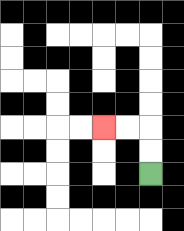{'start': '[6, 7]', 'end': '[4, 5]', 'path_directions': 'U,U,L,L', 'path_coordinates': '[[6, 7], [6, 6], [6, 5], [5, 5], [4, 5]]'}